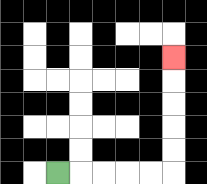{'start': '[2, 7]', 'end': '[7, 2]', 'path_directions': 'R,R,R,R,R,U,U,U,U,U', 'path_coordinates': '[[2, 7], [3, 7], [4, 7], [5, 7], [6, 7], [7, 7], [7, 6], [7, 5], [7, 4], [7, 3], [7, 2]]'}